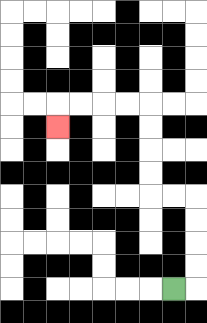{'start': '[7, 12]', 'end': '[2, 5]', 'path_directions': 'R,U,U,U,U,L,L,U,U,U,U,L,L,L,L,D', 'path_coordinates': '[[7, 12], [8, 12], [8, 11], [8, 10], [8, 9], [8, 8], [7, 8], [6, 8], [6, 7], [6, 6], [6, 5], [6, 4], [5, 4], [4, 4], [3, 4], [2, 4], [2, 5]]'}